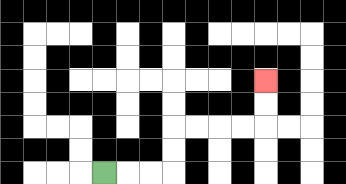{'start': '[4, 7]', 'end': '[11, 3]', 'path_directions': 'R,R,R,U,U,R,R,R,R,U,U', 'path_coordinates': '[[4, 7], [5, 7], [6, 7], [7, 7], [7, 6], [7, 5], [8, 5], [9, 5], [10, 5], [11, 5], [11, 4], [11, 3]]'}